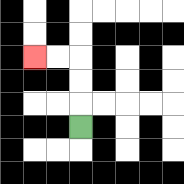{'start': '[3, 5]', 'end': '[1, 2]', 'path_directions': 'U,U,U,L,L', 'path_coordinates': '[[3, 5], [3, 4], [3, 3], [3, 2], [2, 2], [1, 2]]'}